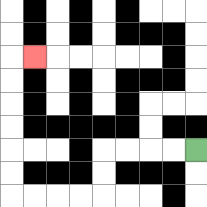{'start': '[8, 6]', 'end': '[1, 2]', 'path_directions': 'L,L,L,L,D,D,L,L,L,L,U,U,U,U,U,U,R', 'path_coordinates': '[[8, 6], [7, 6], [6, 6], [5, 6], [4, 6], [4, 7], [4, 8], [3, 8], [2, 8], [1, 8], [0, 8], [0, 7], [0, 6], [0, 5], [0, 4], [0, 3], [0, 2], [1, 2]]'}